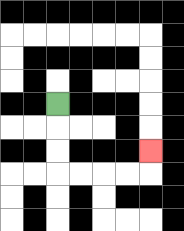{'start': '[2, 4]', 'end': '[6, 6]', 'path_directions': 'D,D,D,R,R,R,R,U', 'path_coordinates': '[[2, 4], [2, 5], [2, 6], [2, 7], [3, 7], [4, 7], [5, 7], [6, 7], [6, 6]]'}